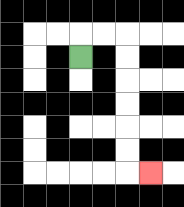{'start': '[3, 2]', 'end': '[6, 7]', 'path_directions': 'U,R,R,D,D,D,D,D,D,R', 'path_coordinates': '[[3, 2], [3, 1], [4, 1], [5, 1], [5, 2], [5, 3], [5, 4], [5, 5], [5, 6], [5, 7], [6, 7]]'}